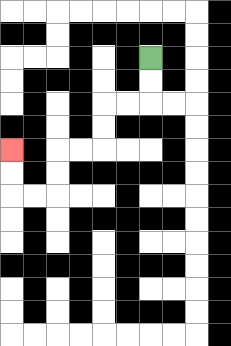{'start': '[6, 2]', 'end': '[0, 6]', 'path_directions': 'D,D,L,L,D,D,L,L,D,D,L,L,U,U', 'path_coordinates': '[[6, 2], [6, 3], [6, 4], [5, 4], [4, 4], [4, 5], [4, 6], [3, 6], [2, 6], [2, 7], [2, 8], [1, 8], [0, 8], [0, 7], [0, 6]]'}